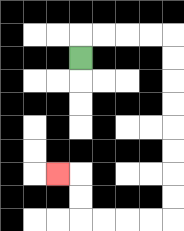{'start': '[3, 2]', 'end': '[2, 7]', 'path_directions': 'U,R,R,R,R,D,D,D,D,D,D,D,D,L,L,L,L,U,U,L', 'path_coordinates': '[[3, 2], [3, 1], [4, 1], [5, 1], [6, 1], [7, 1], [7, 2], [7, 3], [7, 4], [7, 5], [7, 6], [7, 7], [7, 8], [7, 9], [6, 9], [5, 9], [4, 9], [3, 9], [3, 8], [3, 7], [2, 7]]'}